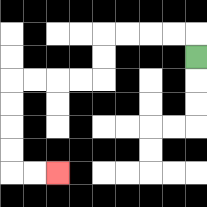{'start': '[8, 2]', 'end': '[2, 7]', 'path_directions': 'U,L,L,L,L,D,D,L,L,L,L,D,D,D,D,R,R', 'path_coordinates': '[[8, 2], [8, 1], [7, 1], [6, 1], [5, 1], [4, 1], [4, 2], [4, 3], [3, 3], [2, 3], [1, 3], [0, 3], [0, 4], [0, 5], [0, 6], [0, 7], [1, 7], [2, 7]]'}